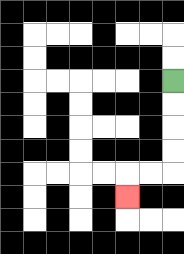{'start': '[7, 3]', 'end': '[5, 8]', 'path_directions': 'D,D,D,D,L,L,D', 'path_coordinates': '[[7, 3], [7, 4], [7, 5], [7, 6], [7, 7], [6, 7], [5, 7], [5, 8]]'}